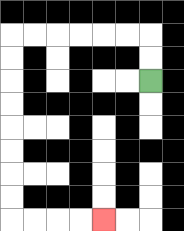{'start': '[6, 3]', 'end': '[4, 9]', 'path_directions': 'U,U,L,L,L,L,L,L,D,D,D,D,D,D,D,D,R,R,R,R', 'path_coordinates': '[[6, 3], [6, 2], [6, 1], [5, 1], [4, 1], [3, 1], [2, 1], [1, 1], [0, 1], [0, 2], [0, 3], [0, 4], [0, 5], [0, 6], [0, 7], [0, 8], [0, 9], [1, 9], [2, 9], [3, 9], [4, 9]]'}